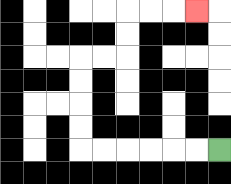{'start': '[9, 6]', 'end': '[8, 0]', 'path_directions': 'L,L,L,L,L,L,U,U,U,U,R,R,U,U,R,R,R', 'path_coordinates': '[[9, 6], [8, 6], [7, 6], [6, 6], [5, 6], [4, 6], [3, 6], [3, 5], [3, 4], [3, 3], [3, 2], [4, 2], [5, 2], [5, 1], [5, 0], [6, 0], [7, 0], [8, 0]]'}